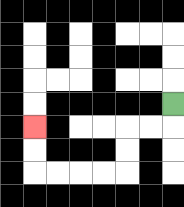{'start': '[7, 4]', 'end': '[1, 5]', 'path_directions': 'D,L,L,D,D,L,L,L,L,U,U', 'path_coordinates': '[[7, 4], [7, 5], [6, 5], [5, 5], [5, 6], [5, 7], [4, 7], [3, 7], [2, 7], [1, 7], [1, 6], [1, 5]]'}